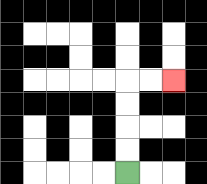{'start': '[5, 7]', 'end': '[7, 3]', 'path_directions': 'U,U,U,U,R,R', 'path_coordinates': '[[5, 7], [5, 6], [5, 5], [5, 4], [5, 3], [6, 3], [7, 3]]'}